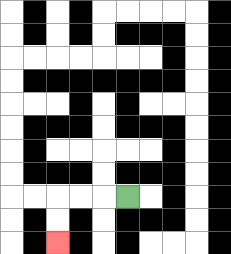{'start': '[5, 8]', 'end': '[2, 10]', 'path_directions': 'L,L,L,D,D', 'path_coordinates': '[[5, 8], [4, 8], [3, 8], [2, 8], [2, 9], [2, 10]]'}